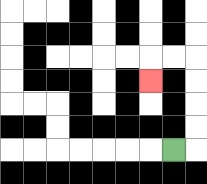{'start': '[7, 6]', 'end': '[6, 3]', 'path_directions': 'R,U,U,U,U,L,L,D', 'path_coordinates': '[[7, 6], [8, 6], [8, 5], [8, 4], [8, 3], [8, 2], [7, 2], [6, 2], [6, 3]]'}